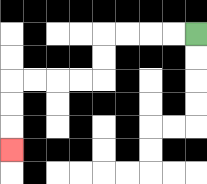{'start': '[8, 1]', 'end': '[0, 6]', 'path_directions': 'L,L,L,L,D,D,L,L,L,L,D,D,D', 'path_coordinates': '[[8, 1], [7, 1], [6, 1], [5, 1], [4, 1], [4, 2], [4, 3], [3, 3], [2, 3], [1, 3], [0, 3], [0, 4], [0, 5], [0, 6]]'}